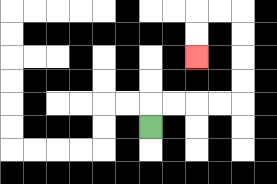{'start': '[6, 5]', 'end': '[8, 2]', 'path_directions': 'U,R,R,R,R,U,U,U,U,L,L,D,D', 'path_coordinates': '[[6, 5], [6, 4], [7, 4], [8, 4], [9, 4], [10, 4], [10, 3], [10, 2], [10, 1], [10, 0], [9, 0], [8, 0], [8, 1], [8, 2]]'}